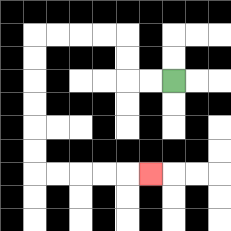{'start': '[7, 3]', 'end': '[6, 7]', 'path_directions': 'L,L,U,U,L,L,L,L,D,D,D,D,D,D,R,R,R,R,R', 'path_coordinates': '[[7, 3], [6, 3], [5, 3], [5, 2], [5, 1], [4, 1], [3, 1], [2, 1], [1, 1], [1, 2], [1, 3], [1, 4], [1, 5], [1, 6], [1, 7], [2, 7], [3, 7], [4, 7], [5, 7], [6, 7]]'}